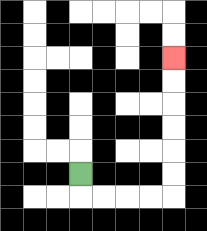{'start': '[3, 7]', 'end': '[7, 2]', 'path_directions': 'D,R,R,R,R,U,U,U,U,U,U', 'path_coordinates': '[[3, 7], [3, 8], [4, 8], [5, 8], [6, 8], [7, 8], [7, 7], [7, 6], [7, 5], [7, 4], [7, 3], [7, 2]]'}